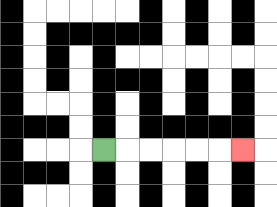{'start': '[4, 6]', 'end': '[10, 6]', 'path_directions': 'R,R,R,R,R,R', 'path_coordinates': '[[4, 6], [5, 6], [6, 6], [7, 6], [8, 6], [9, 6], [10, 6]]'}